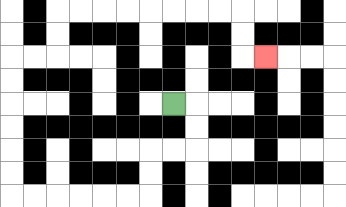{'start': '[7, 4]', 'end': '[11, 2]', 'path_directions': 'R,D,D,L,L,D,D,L,L,L,L,L,L,U,U,U,U,U,U,R,R,U,U,R,R,R,R,R,R,R,R,D,D,R', 'path_coordinates': '[[7, 4], [8, 4], [8, 5], [8, 6], [7, 6], [6, 6], [6, 7], [6, 8], [5, 8], [4, 8], [3, 8], [2, 8], [1, 8], [0, 8], [0, 7], [0, 6], [0, 5], [0, 4], [0, 3], [0, 2], [1, 2], [2, 2], [2, 1], [2, 0], [3, 0], [4, 0], [5, 0], [6, 0], [7, 0], [8, 0], [9, 0], [10, 0], [10, 1], [10, 2], [11, 2]]'}